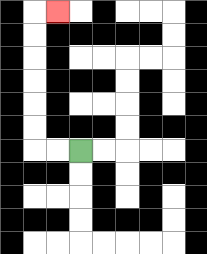{'start': '[3, 6]', 'end': '[2, 0]', 'path_directions': 'L,L,U,U,U,U,U,U,R', 'path_coordinates': '[[3, 6], [2, 6], [1, 6], [1, 5], [1, 4], [1, 3], [1, 2], [1, 1], [1, 0], [2, 0]]'}